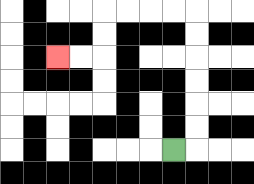{'start': '[7, 6]', 'end': '[2, 2]', 'path_directions': 'R,U,U,U,U,U,U,L,L,L,L,D,D,L,L', 'path_coordinates': '[[7, 6], [8, 6], [8, 5], [8, 4], [8, 3], [8, 2], [8, 1], [8, 0], [7, 0], [6, 0], [5, 0], [4, 0], [4, 1], [4, 2], [3, 2], [2, 2]]'}